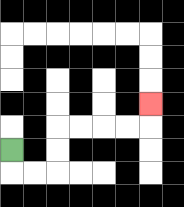{'start': '[0, 6]', 'end': '[6, 4]', 'path_directions': 'D,R,R,U,U,R,R,R,R,U', 'path_coordinates': '[[0, 6], [0, 7], [1, 7], [2, 7], [2, 6], [2, 5], [3, 5], [4, 5], [5, 5], [6, 5], [6, 4]]'}